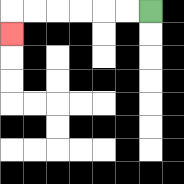{'start': '[6, 0]', 'end': '[0, 1]', 'path_directions': 'L,L,L,L,L,L,D', 'path_coordinates': '[[6, 0], [5, 0], [4, 0], [3, 0], [2, 0], [1, 0], [0, 0], [0, 1]]'}